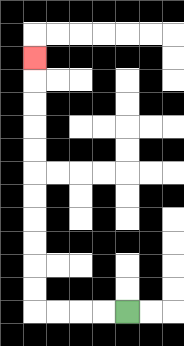{'start': '[5, 13]', 'end': '[1, 2]', 'path_directions': 'L,L,L,L,U,U,U,U,U,U,U,U,U,U,U', 'path_coordinates': '[[5, 13], [4, 13], [3, 13], [2, 13], [1, 13], [1, 12], [1, 11], [1, 10], [1, 9], [1, 8], [1, 7], [1, 6], [1, 5], [1, 4], [1, 3], [1, 2]]'}